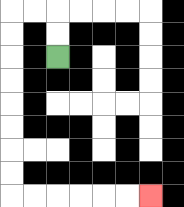{'start': '[2, 2]', 'end': '[6, 8]', 'path_directions': 'U,U,L,L,D,D,D,D,D,D,D,D,R,R,R,R,R,R', 'path_coordinates': '[[2, 2], [2, 1], [2, 0], [1, 0], [0, 0], [0, 1], [0, 2], [0, 3], [0, 4], [0, 5], [0, 6], [0, 7], [0, 8], [1, 8], [2, 8], [3, 8], [4, 8], [5, 8], [6, 8]]'}